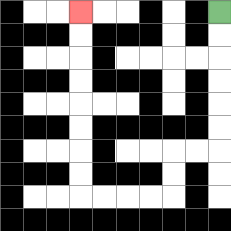{'start': '[9, 0]', 'end': '[3, 0]', 'path_directions': 'D,D,D,D,D,D,L,L,D,D,L,L,L,L,U,U,U,U,U,U,U,U', 'path_coordinates': '[[9, 0], [9, 1], [9, 2], [9, 3], [9, 4], [9, 5], [9, 6], [8, 6], [7, 6], [7, 7], [7, 8], [6, 8], [5, 8], [4, 8], [3, 8], [3, 7], [3, 6], [3, 5], [3, 4], [3, 3], [3, 2], [3, 1], [3, 0]]'}